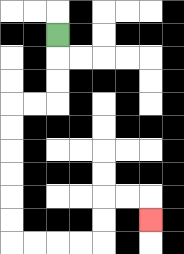{'start': '[2, 1]', 'end': '[6, 9]', 'path_directions': 'D,D,D,L,L,D,D,D,D,D,D,R,R,R,R,U,U,R,R,D', 'path_coordinates': '[[2, 1], [2, 2], [2, 3], [2, 4], [1, 4], [0, 4], [0, 5], [0, 6], [0, 7], [0, 8], [0, 9], [0, 10], [1, 10], [2, 10], [3, 10], [4, 10], [4, 9], [4, 8], [5, 8], [6, 8], [6, 9]]'}